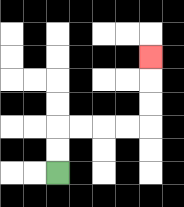{'start': '[2, 7]', 'end': '[6, 2]', 'path_directions': 'U,U,R,R,R,R,U,U,U', 'path_coordinates': '[[2, 7], [2, 6], [2, 5], [3, 5], [4, 5], [5, 5], [6, 5], [6, 4], [6, 3], [6, 2]]'}